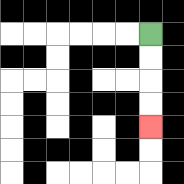{'start': '[6, 1]', 'end': '[6, 5]', 'path_directions': 'D,D,D,D', 'path_coordinates': '[[6, 1], [6, 2], [6, 3], [6, 4], [6, 5]]'}